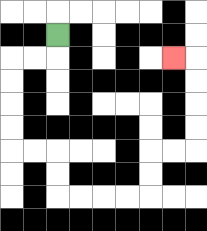{'start': '[2, 1]', 'end': '[7, 2]', 'path_directions': 'D,L,L,D,D,D,D,R,R,D,D,R,R,R,R,U,U,R,R,U,U,U,U,L', 'path_coordinates': '[[2, 1], [2, 2], [1, 2], [0, 2], [0, 3], [0, 4], [0, 5], [0, 6], [1, 6], [2, 6], [2, 7], [2, 8], [3, 8], [4, 8], [5, 8], [6, 8], [6, 7], [6, 6], [7, 6], [8, 6], [8, 5], [8, 4], [8, 3], [8, 2], [7, 2]]'}